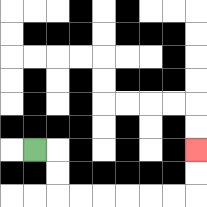{'start': '[1, 6]', 'end': '[8, 6]', 'path_directions': 'R,D,D,R,R,R,R,R,R,U,U', 'path_coordinates': '[[1, 6], [2, 6], [2, 7], [2, 8], [3, 8], [4, 8], [5, 8], [6, 8], [7, 8], [8, 8], [8, 7], [8, 6]]'}